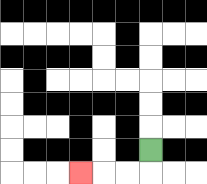{'start': '[6, 6]', 'end': '[3, 7]', 'path_directions': 'D,L,L,L', 'path_coordinates': '[[6, 6], [6, 7], [5, 7], [4, 7], [3, 7]]'}